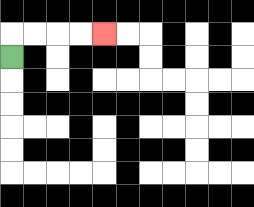{'start': '[0, 2]', 'end': '[4, 1]', 'path_directions': 'U,R,R,R,R', 'path_coordinates': '[[0, 2], [0, 1], [1, 1], [2, 1], [3, 1], [4, 1]]'}